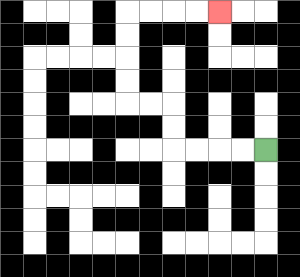{'start': '[11, 6]', 'end': '[9, 0]', 'path_directions': 'L,L,L,L,U,U,L,L,U,U,U,U,R,R,R,R', 'path_coordinates': '[[11, 6], [10, 6], [9, 6], [8, 6], [7, 6], [7, 5], [7, 4], [6, 4], [5, 4], [5, 3], [5, 2], [5, 1], [5, 0], [6, 0], [7, 0], [8, 0], [9, 0]]'}